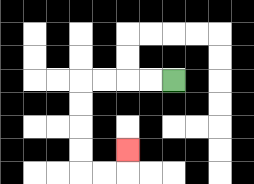{'start': '[7, 3]', 'end': '[5, 6]', 'path_directions': 'L,L,L,L,D,D,D,D,R,R,U', 'path_coordinates': '[[7, 3], [6, 3], [5, 3], [4, 3], [3, 3], [3, 4], [3, 5], [3, 6], [3, 7], [4, 7], [5, 7], [5, 6]]'}